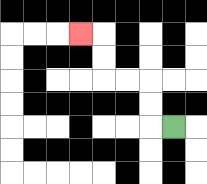{'start': '[7, 5]', 'end': '[3, 1]', 'path_directions': 'L,U,U,L,L,U,U,L', 'path_coordinates': '[[7, 5], [6, 5], [6, 4], [6, 3], [5, 3], [4, 3], [4, 2], [4, 1], [3, 1]]'}